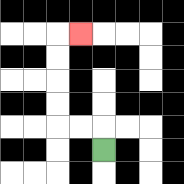{'start': '[4, 6]', 'end': '[3, 1]', 'path_directions': 'U,L,L,U,U,U,U,R', 'path_coordinates': '[[4, 6], [4, 5], [3, 5], [2, 5], [2, 4], [2, 3], [2, 2], [2, 1], [3, 1]]'}